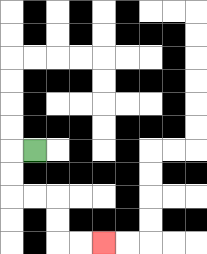{'start': '[1, 6]', 'end': '[4, 10]', 'path_directions': 'L,D,D,R,R,D,D,R,R', 'path_coordinates': '[[1, 6], [0, 6], [0, 7], [0, 8], [1, 8], [2, 8], [2, 9], [2, 10], [3, 10], [4, 10]]'}